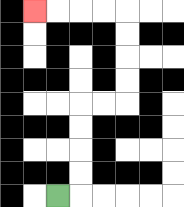{'start': '[2, 8]', 'end': '[1, 0]', 'path_directions': 'R,U,U,U,U,R,R,U,U,U,U,L,L,L,L', 'path_coordinates': '[[2, 8], [3, 8], [3, 7], [3, 6], [3, 5], [3, 4], [4, 4], [5, 4], [5, 3], [5, 2], [5, 1], [5, 0], [4, 0], [3, 0], [2, 0], [1, 0]]'}